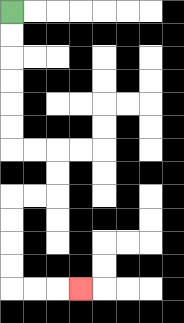{'start': '[0, 0]', 'end': '[3, 12]', 'path_directions': 'D,D,D,D,D,D,R,R,D,D,L,L,D,D,D,D,R,R,R', 'path_coordinates': '[[0, 0], [0, 1], [0, 2], [0, 3], [0, 4], [0, 5], [0, 6], [1, 6], [2, 6], [2, 7], [2, 8], [1, 8], [0, 8], [0, 9], [0, 10], [0, 11], [0, 12], [1, 12], [2, 12], [3, 12]]'}